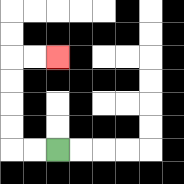{'start': '[2, 6]', 'end': '[2, 2]', 'path_directions': 'L,L,U,U,U,U,R,R', 'path_coordinates': '[[2, 6], [1, 6], [0, 6], [0, 5], [0, 4], [0, 3], [0, 2], [1, 2], [2, 2]]'}